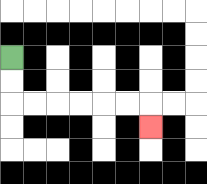{'start': '[0, 2]', 'end': '[6, 5]', 'path_directions': 'D,D,R,R,R,R,R,R,D', 'path_coordinates': '[[0, 2], [0, 3], [0, 4], [1, 4], [2, 4], [3, 4], [4, 4], [5, 4], [6, 4], [6, 5]]'}